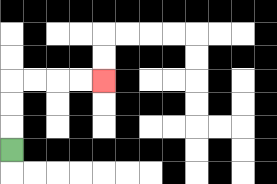{'start': '[0, 6]', 'end': '[4, 3]', 'path_directions': 'U,U,U,R,R,R,R', 'path_coordinates': '[[0, 6], [0, 5], [0, 4], [0, 3], [1, 3], [2, 3], [3, 3], [4, 3]]'}